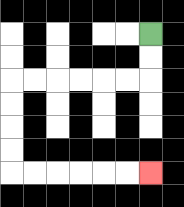{'start': '[6, 1]', 'end': '[6, 7]', 'path_directions': 'D,D,L,L,L,L,L,L,D,D,D,D,R,R,R,R,R,R', 'path_coordinates': '[[6, 1], [6, 2], [6, 3], [5, 3], [4, 3], [3, 3], [2, 3], [1, 3], [0, 3], [0, 4], [0, 5], [0, 6], [0, 7], [1, 7], [2, 7], [3, 7], [4, 7], [5, 7], [6, 7]]'}